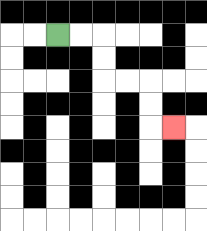{'start': '[2, 1]', 'end': '[7, 5]', 'path_directions': 'R,R,D,D,R,R,D,D,R', 'path_coordinates': '[[2, 1], [3, 1], [4, 1], [4, 2], [4, 3], [5, 3], [6, 3], [6, 4], [6, 5], [7, 5]]'}